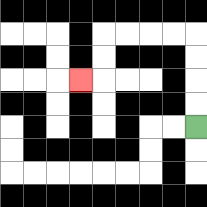{'start': '[8, 5]', 'end': '[3, 3]', 'path_directions': 'U,U,U,U,L,L,L,L,D,D,L', 'path_coordinates': '[[8, 5], [8, 4], [8, 3], [8, 2], [8, 1], [7, 1], [6, 1], [5, 1], [4, 1], [4, 2], [4, 3], [3, 3]]'}